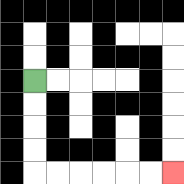{'start': '[1, 3]', 'end': '[7, 7]', 'path_directions': 'D,D,D,D,R,R,R,R,R,R', 'path_coordinates': '[[1, 3], [1, 4], [1, 5], [1, 6], [1, 7], [2, 7], [3, 7], [4, 7], [5, 7], [6, 7], [7, 7]]'}